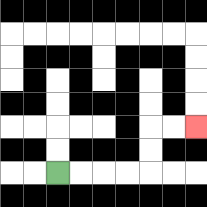{'start': '[2, 7]', 'end': '[8, 5]', 'path_directions': 'R,R,R,R,U,U,R,R', 'path_coordinates': '[[2, 7], [3, 7], [4, 7], [5, 7], [6, 7], [6, 6], [6, 5], [7, 5], [8, 5]]'}